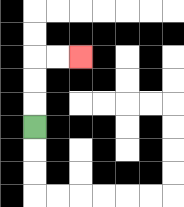{'start': '[1, 5]', 'end': '[3, 2]', 'path_directions': 'U,U,U,R,R', 'path_coordinates': '[[1, 5], [1, 4], [1, 3], [1, 2], [2, 2], [3, 2]]'}